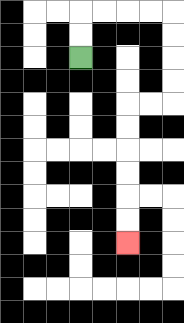{'start': '[3, 2]', 'end': '[5, 10]', 'path_directions': 'U,U,R,R,R,R,D,D,D,D,L,L,D,D,D,D,D,D', 'path_coordinates': '[[3, 2], [3, 1], [3, 0], [4, 0], [5, 0], [6, 0], [7, 0], [7, 1], [7, 2], [7, 3], [7, 4], [6, 4], [5, 4], [5, 5], [5, 6], [5, 7], [5, 8], [5, 9], [5, 10]]'}